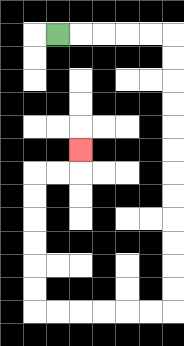{'start': '[2, 1]', 'end': '[3, 6]', 'path_directions': 'R,R,R,R,R,D,D,D,D,D,D,D,D,D,D,D,D,L,L,L,L,L,L,U,U,U,U,U,U,R,R,U', 'path_coordinates': '[[2, 1], [3, 1], [4, 1], [5, 1], [6, 1], [7, 1], [7, 2], [7, 3], [7, 4], [7, 5], [7, 6], [7, 7], [7, 8], [7, 9], [7, 10], [7, 11], [7, 12], [7, 13], [6, 13], [5, 13], [4, 13], [3, 13], [2, 13], [1, 13], [1, 12], [1, 11], [1, 10], [1, 9], [1, 8], [1, 7], [2, 7], [3, 7], [3, 6]]'}